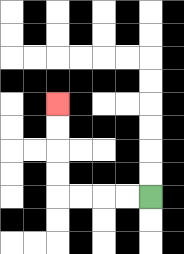{'start': '[6, 8]', 'end': '[2, 4]', 'path_directions': 'L,L,L,L,U,U,U,U', 'path_coordinates': '[[6, 8], [5, 8], [4, 8], [3, 8], [2, 8], [2, 7], [2, 6], [2, 5], [2, 4]]'}